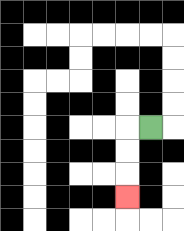{'start': '[6, 5]', 'end': '[5, 8]', 'path_directions': 'L,D,D,D', 'path_coordinates': '[[6, 5], [5, 5], [5, 6], [5, 7], [5, 8]]'}